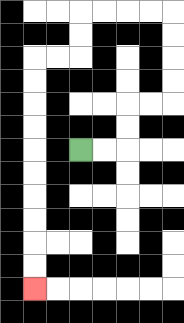{'start': '[3, 6]', 'end': '[1, 12]', 'path_directions': 'R,R,U,U,R,R,U,U,U,U,L,L,L,L,D,D,L,L,D,D,D,D,D,D,D,D,D,D', 'path_coordinates': '[[3, 6], [4, 6], [5, 6], [5, 5], [5, 4], [6, 4], [7, 4], [7, 3], [7, 2], [7, 1], [7, 0], [6, 0], [5, 0], [4, 0], [3, 0], [3, 1], [3, 2], [2, 2], [1, 2], [1, 3], [1, 4], [1, 5], [1, 6], [1, 7], [1, 8], [1, 9], [1, 10], [1, 11], [1, 12]]'}